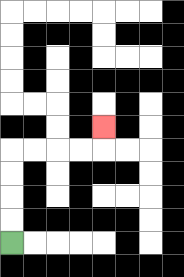{'start': '[0, 10]', 'end': '[4, 5]', 'path_directions': 'U,U,U,U,R,R,R,R,U', 'path_coordinates': '[[0, 10], [0, 9], [0, 8], [0, 7], [0, 6], [1, 6], [2, 6], [3, 6], [4, 6], [4, 5]]'}